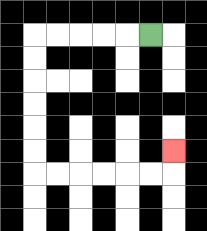{'start': '[6, 1]', 'end': '[7, 6]', 'path_directions': 'L,L,L,L,L,D,D,D,D,D,D,R,R,R,R,R,R,U', 'path_coordinates': '[[6, 1], [5, 1], [4, 1], [3, 1], [2, 1], [1, 1], [1, 2], [1, 3], [1, 4], [1, 5], [1, 6], [1, 7], [2, 7], [3, 7], [4, 7], [5, 7], [6, 7], [7, 7], [7, 6]]'}